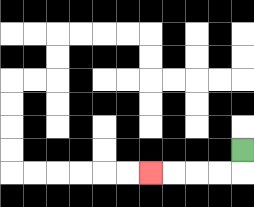{'start': '[10, 6]', 'end': '[6, 7]', 'path_directions': 'D,L,L,L,L', 'path_coordinates': '[[10, 6], [10, 7], [9, 7], [8, 7], [7, 7], [6, 7]]'}